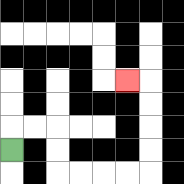{'start': '[0, 6]', 'end': '[5, 3]', 'path_directions': 'U,R,R,D,D,R,R,R,R,U,U,U,U,L', 'path_coordinates': '[[0, 6], [0, 5], [1, 5], [2, 5], [2, 6], [2, 7], [3, 7], [4, 7], [5, 7], [6, 7], [6, 6], [6, 5], [6, 4], [6, 3], [5, 3]]'}